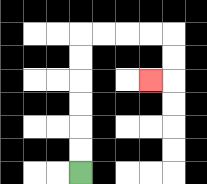{'start': '[3, 7]', 'end': '[6, 3]', 'path_directions': 'U,U,U,U,U,U,R,R,R,R,D,D,L', 'path_coordinates': '[[3, 7], [3, 6], [3, 5], [3, 4], [3, 3], [3, 2], [3, 1], [4, 1], [5, 1], [6, 1], [7, 1], [7, 2], [7, 3], [6, 3]]'}